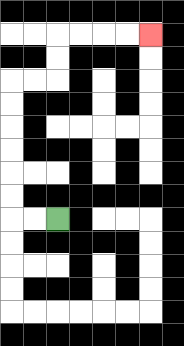{'start': '[2, 9]', 'end': '[6, 1]', 'path_directions': 'L,L,U,U,U,U,U,U,R,R,U,U,R,R,R,R', 'path_coordinates': '[[2, 9], [1, 9], [0, 9], [0, 8], [0, 7], [0, 6], [0, 5], [0, 4], [0, 3], [1, 3], [2, 3], [2, 2], [2, 1], [3, 1], [4, 1], [5, 1], [6, 1]]'}